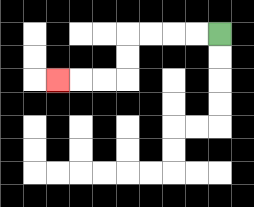{'start': '[9, 1]', 'end': '[2, 3]', 'path_directions': 'L,L,L,L,D,D,L,L,L', 'path_coordinates': '[[9, 1], [8, 1], [7, 1], [6, 1], [5, 1], [5, 2], [5, 3], [4, 3], [3, 3], [2, 3]]'}